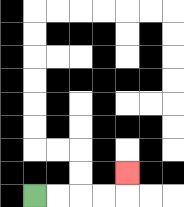{'start': '[1, 8]', 'end': '[5, 7]', 'path_directions': 'R,R,R,R,U', 'path_coordinates': '[[1, 8], [2, 8], [3, 8], [4, 8], [5, 8], [5, 7]]'}